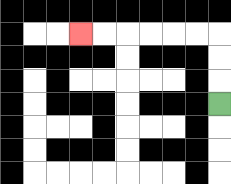{'start': '[9, 4]', 'end': '[3, 1]', 'path_directions': 'U,U,U,L,L,L,L,L,L', 'path_coordinates': '[[9, 4], [9, 3], [9, 2], [9, 1], [8, 1], [7, 1], [6, 1], [5, 1], [4, 1], [3, 1]]'}